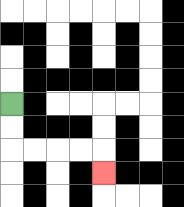{'start': '[0, 4]', 'end': '[4, 7]', 'path_directions': 'D,D,R,R,R,R,D', 'path_coordinates': '[[0, 4], [0, 5], [0, 6], [1, 6], [2, 6], [3, 6], [4, 6], [4, 7]]'}